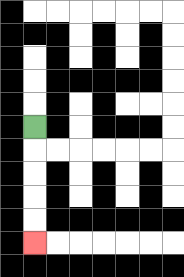{'start': '[1, 5]', 'end': '[1, 10]', 'path_directions': 'D,D,D,D,D', 'path_coordinates': '[[1, 5], [1, 6], [1, 7], [1, 8], [1, 9], [1, 10]]'}